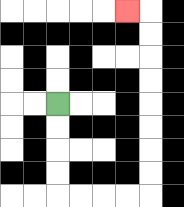{'start': '[2, 4]', 'end': '[5, 0]', 'path_directions': 'D,D,D,D,R,R,R,R,U,U,U,U,U,U,U,U,L', 'path_coordinates': '[[2, 4], [2, 5], [2, 6], [2, 7], [2, 8], [3, 8], [4, 8], [5, 8], [6, 8], [6, 7], [6, 6], [6, 5], [6, 4], [6, 3], [6, 2], [6, 1], [6, 0], [5, 0]]'}